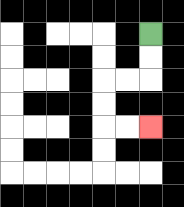{'start': '[6, 1]', 'end': '[6, 5]', 'path_directions': 'D,D,L,L,D,D,R,R', 'path_coordinates': '[[6, 1], [6, 2], [6, 3], [5, 3], [4, 3], [4, 4], [4, 5], [5, 5], [6, 5]]'}